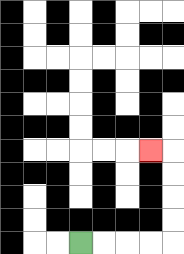{'start': '[3, 10]', 'end': '[6, 6]', 'path_directions': 'R,R,R,R,U,U,U,U,L', 'path_coordinates': '[[3, 10], [4, 10], [5, 10], [6, 10], [7, 10], [7, 9], [7, 8], [7, 7], [7, 6], [6, 6]]'}